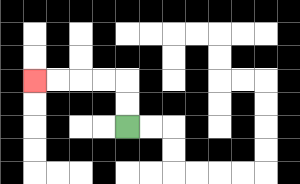{'start': '[5, 5]', 'end': '[1, 3]', 'path_directions': 'U,U,L,L,L,L', 'path_coordinates': '[[5, 5], [5, 4], [5, 3], [4, 3], [3, 3], [2, 3], [1, 3]]'}